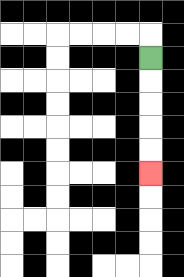{'start': '[6, 2]', 'end': '[6, 7]', 'path_directions': 'D,D,D,D,D', 'path_coordinates': '[[6, 2], [6, 3], [6, 4], [6, 5], [6, 6], [6, 7]]'}